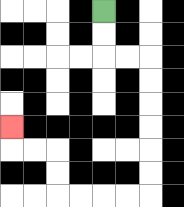{'start': '[4, 0]', 'end': '[0, 5]', 'path_directions': 'D,D,R,R,D,D,D,D,D,D,L,L,L,L,U,U,L,L,U', 'path_coordinates': '[[4, 0], [4, 1], [4, 2], [5, 2], [6, 2], [6, 3], [6, 4], [6, 5], [6, 6], [6, 7], [6, 8], [5, 8], [4, 8], [3, 8], [2, 8], [2, 7], [2, 6], [1, 6], [0, 6], [0, 5]]'}